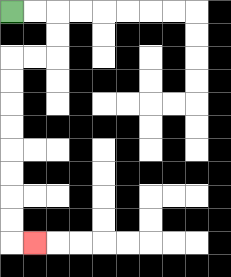{'start': '[0, 0]', 'end': '[1, 10]', 'path_directions': 'R,R,D,D,L,L,D,D,D,D,D,D,D,D,R', 'path_coordinates': '[[0, 0], [1, 0], [2, 0], [2, 1], [2, 2], [1, 2], [0, 2], [0, 3], [0, 4], [0, 5], [0, 6], [0, 7], [0, 8], [0, 9], [0, 10], [1, 10]]'}